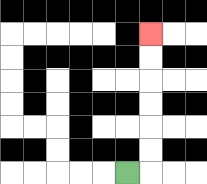{'start': '[5, 7]', 'end': '[6, 1]', 'path_directions': 'R,U,U,U,U,U,U', 'path_coordinates': '[[5, 7], [6, 7], [6, 6], [6, 5], [6, 4], [6, 3], [6, 2], [6, 1]]'}